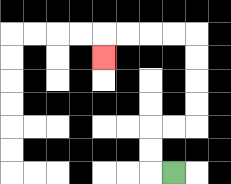{'start': '[7, 7]', 'end': '[4, 2]', 'path_directions': 'L,U,U,R,R,U,U,U,U,L,L,L,L,D', 'path_coordinates': '[[7, 7], [6, 7], [6, 6], [6, 5], [7, 5], [8, 5], [8, 4], [8, 3], [8, 2], [8, 1], [7, 1], [6, 1], [5, 1], [4, 1], [4, 2]]'}